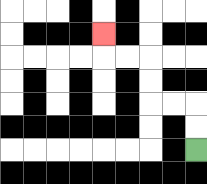{'start': '[8, 6]', 'end': '[4, 1]', 'path_directions': 'U,U,L,L,U,U,L,L,U', 'path_coordinates': '[[8, 6], [8, 5], [8, 4], [7, 4], [6, 4], [6, 3], [6, 2], [5, 2], [4, 2], [4, 1]]'}